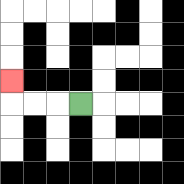{'start': '[3, 4]', 'end': '[0, 3]', 'path_directions': 'L,L,L,U', 'path_coordinates': '[[3, 4], [2, 4], [1, 4], [0, 4], [0, 3]]'}